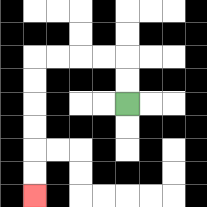{'start': '[5, 4]', 'end': '[1, 8]', 'path_directions': 'U,U,L,L,L,L,D,D,D,D,D,D', 'path_coordinates': '[[5, 4], [5, 3], [5, 2], [4, 2], [3, 2], [2, 2], [1, 2], [1, 3], [1, 4], [1, 5], [1, 6], [1, 7], [1, 8]]'}